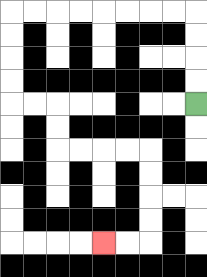{'start': '[8, 4]', 'end': '[4, 10]', 'path_directions': 'U,U,U,U,L,L,L,L,L,L,L,L,D,D,D,D,R,R,D,D,R,R,R,R,D,D,D,D,L,L', 'path_coordinates': '[[8, 4], [8, 3], [8, 2], [8, 1], [8, 0], [7, 0], [6, 0], [5, 0], [4, 0], [3, 0], [2, 0], [1, 0], [0, 0], [0, 1], [0, 2], [0, 3], [0, 4], [1, 4], [2, 4], [2, 5], [2, 6], [3, 6], [4, 6], [5, 6], [6, 6], [6, 7], [6, 8], [6, 9], [6, 10], [5, 10], [4, 10]]'}